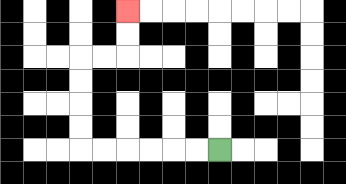{'start': '[9, 6]', 'end': '[5, 0]', 'path_directions': 'L,L,L,L,L,L,U,U,U,U,R,R,U,U', 'path_coordinates': '[[9, 6], [8, 6], [7, 6], [6, 6], [5, 6], [4, 6], [3, 6], [3, 5], [3, 4], [3, 3], [3, 2], [4, 2], [5, 2], [5, 1], [5, 0]]'}